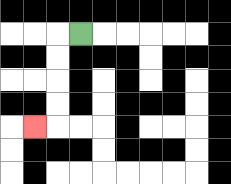{'start': '[3, 1]', 'end': '[1, 5]', 'path_directions': 'L,D,D,D,D,L', 'path_coordinates': '[[3, 1], [2, 1], [2, 2], [2, 3], [2, 4], [2, 5], [1, 5]]'}